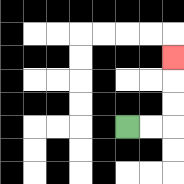{'start': '[5, 5]', 'end': '[7, 2]', 'path_directions': 'R,R,U,U,U', 'path_coordinates': '[[5, 5], [6, 5], [7, 5], [7, 4], [7, 3], [7, 2]]'}